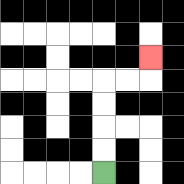{'start': '[4, 7]', 'end': '[6, 2]', 'path_directions': 'U,U,U,U,R,R,U', 'path_coordinates': '[[4, 7], [4, 6], [4, 5], [4, 4], [4, 3], [5, 3], [6, 3], [6, 2]]'}